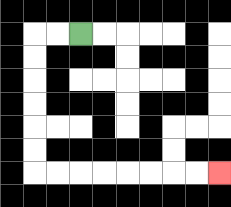{'start': '[3, 1]', 'end': '[9, 7]', 'path_directions': 'L,L,D,D,D,D,D,D,R,R,R,R,R,R,R,R', 'path_coordinates': '[[3, 1], [2, 1], [1, 1], [1, 2], [1, 3], [1, 4], [1, 5], [1, 6], [1, 7], [2, 7], [3, 7], [4, 7], [5, 7], [6, 7], [7, 7], [8, 7], [9, 7]]'}